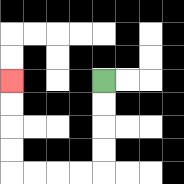{'start': '[4, 3]', 'end': '[0, 3]', 'path_directions': 'D,D,D,D,L,L,L,L,U,U,U,U', 'path_coordinates': '[[4, 3], [4, 4], [4, 5], [4, 6], [4, 7], [3, 7], [2, 7], [1, 7], [0, 7], [0, 6], [0, 5], [0, 4], [0, 3]]'}